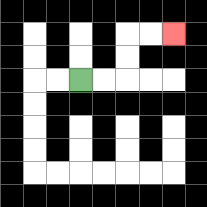{'start': '[3, 3]', 'end': '[7, 1]', 'path_directions': 'R,R,U,U,R,R', 'path_coordinates': '[[3, 3], [4, 3], [5, 3], [5, 2], [5, 1], [6, 1], [7, 1]]'}